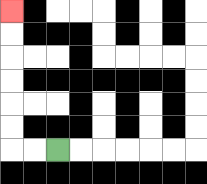{'start': '[2, 6]', 'end': '[0, 0]', 'path_directions': 'L,L,U,U,U,U,U,U', 'path_coordinates': '[[2, 6], [1, 6], [0, 6], [0, 5], [0, 4], [0, 3], [0, 2], [0, 1], [0, 0]]'}